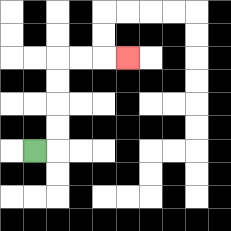{'start': '[1, 6]', 'end': '[5, 2]', 'path_directions': 'R,U,U,U,U,R,R,R', 'path_coordinates': '[[1, 6], [2, 6], [2, 5], [2, 4], [2, 3], [2, 2], [3, 2], [4, 2], [5, 2]]'}